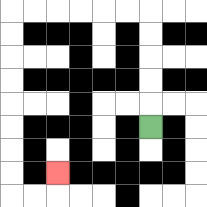{'start': '[6, 5]', 'end': '[2, 7]', 'path_directions': 'U,U,U,U,U,L,L,L,L,L,L,D,D,D,D,D,D,D,D,R,R,U', 'path_coordinates': '[[6, 5], [6, 4], [6, 3], [6, 2], [6, 1], [6, 0], [5, 0], [4, 0], [3, 0], [2, 0], [1, 0], [0, 0], [0, 1], [0, 2], [0, 3], [0, 4], [0, 5], [0, 6], [0, 7], [0, 8], [1, 8], [2, 8], [2, 7]]'}